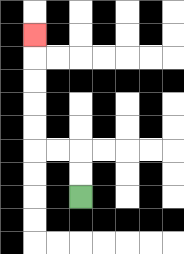{'start': '[3, 8]', 'end': '[1, 1]', 'path_directions': 'U,U,L,L,U,U,U,U,U', 'path_coordinates': '[[3, 8], [3, 7], [3, 6], [2, 6], [1, 6], [1, 5], [1, 4], [1, 3], [1, 2], [1, 1]]'}